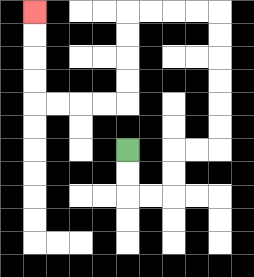{'start': '[5, 6]', 'end': '[1, 0]', 'path_directions': 'D,D,R,R,U,U,R,R,U,U,U,U,U,U,L,L,L,L,D,D,D,D,L,L,L,L,U,U,U,U', 'path_coordinates': '[[5, 6], [5, 7], [5, 8], [6, 8], [7, 8], [7, 7], [7, 6], [8, 6], [9, 6], [9, 5], [9, 4], [9, 3], [9, 2], [9, 1], [9, 0], [8, 0], [7, 0], [6, 0], [5, 0], [5, 1], [5, 2], [5, 3], [5, 4], [4, 4], [3, 4], [2, 4], [1, 4], [1, 3], [1, 2], [1, 1], [1, 0]]'}